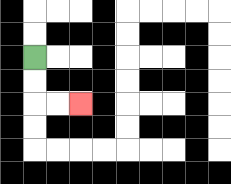{'start': '[1, 2]', 'end': '[3, 4]', 'path_directions': 'D,D,R,R', 'path_coordinates': '[[1, 2], [1, 3], [1, 4], [2, 4], [3, 4]]'}